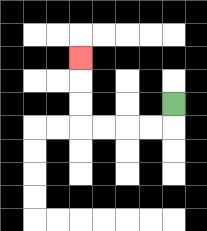{'start': '[7, 4]', 'end': '[3, 2]', 'path_directions': 'D,L,L,L,L,U,U,U', 'path_coordinates': '[[7, 4], [7, 5], [6, 5], [5, 5], [4, 5], [3, 5], [3, 4], [3, 3], [3, 2]]'}